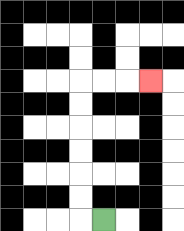{'start': '[4, 9]', 'end': '[6, 3]', 'path_directions': 'L,U,U,U,U,U,U,R,R,R', 'path_coordinates': '[[4, 9], [3, 9], [3, 8], [3, 7], [3, 6], [3, 5], [3, 4], [3, 3], [4, 3], [5, 3], [6, 3]]'}